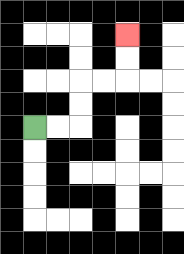{'start': '[1, 5]', 'end': '[5, 1]', 'path_directions': 'R,R,U,U,R,R,U,U', 'path_coordinates': '[[1, 5], [2, 5], [3, 5], [3, 4], [3, 3], [4, 3], [5, 3], [5, 2], [5, 1]]'}